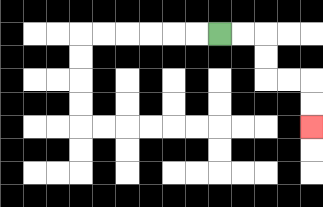{'start': '[9, 1]', 'end': '[13, 5]', 'path_directions': 'R,R,D,D,R,R,D,D', 'path_coordinates': '[[9, 1], [10, 1], [11, 1], [11, 2], [11, 3], [12, 3], [13, 3], [13, 4], [13, 5]]'}